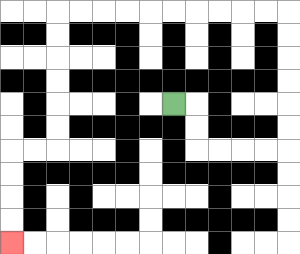{'start': '[7, 4]', 'end': '[0, 10]', 'path_directions': 'R,D,D,R,R,R,R,U,U,U,U,U,U,L,L,L,L,L,L,L,L,L,L,D,D,D,D,D,D,L,L,D,D,D,D', 'path_coordinates': '[[7, 4], [8, 4], [8, 5], [8, 6], [9, 6], [10, 6], [11, 6], [12, 6], [12, 5], [12, 4], [12, 3], [12, 2], [12, 1], [12, 0], [11, 0], [10, 0], [9, 0], [8, 0], [7, 0], [6, 0], [5, 0], [4, 0], [3, 0], [2, 0], [2, 1], [2, 2], [2, 3], [2, 4], [2, 5], [2, 6], [1, 6], [0, 6], [0, 7], [0, 8], [0, 9], [0, 10]]'}